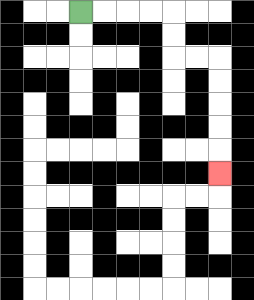{'start': '[3, 0]', 'end': '[9, 7]', 'path_directions': 'R,R,R,R,D,D,R,R,D,D,D,D,D', 'path_coordinates': '[[3, 0], [4, 0], [5, 0], [6, 0], [7, 0], [7, 1], [7, 2], [8, 2], [9, 2], [9, 3], [9, 4], [9, 5], [9, 6], [9, 7]]'}